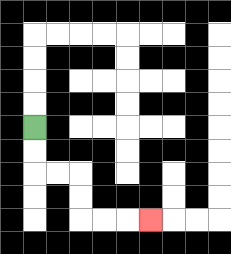{'start': '[1, 5]', 'end': '[6, 9]', 'path_directions': 'D,D,R,R,D,D,R,R,R', 'path_coordinates': '[[1, 5], [1, 6], [1, 7], [2, 7], [3, 7], [3, 8], [3, 9], [4, 9], [5, 9], [6, 9]]'}